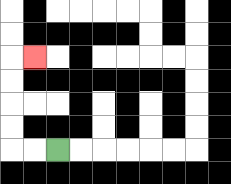{'start': '[2, 6]', 'end': '[1, 2]', 'path_directions': 'L,L,U,U,U,U,R', 'path_coordinates': '[[2, 6], [1, 6], [0, 6], [0, 5], [0, 4], [0, 3], [0, 2], [1, 2]]'}